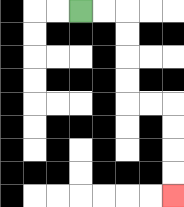{'start': '[3, 0]', 'end': '[7, 8]', 'path_directions': 'R,R,D,D,D,D,R,R,D,D,D,D', 'path_coordinates': '[[3, 0], [4, 0], [5, 0], [5, 1], [5, 2], [5, 3], [5, 4], [6, 4], [7, 4], [7, 5], [7, 6], [7, 7], [7, 8]]'}